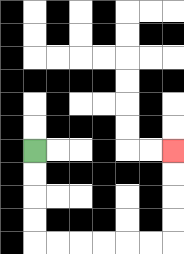{'start': '[1, 6]', 'end': '[7, 6]', 'path_directions': 'D,D,D,D,R,R,R,R,R,R,U,U,U,U', 'path_coordinates': '[[1, 6], [1, 7], [1, 8], [1, 9], [1, 10], [2, 10], [3, 10], [4, 10], [5, 10], [6, 10], [7, 10], [7, 9], [7, 8], [7, 7], [7, 6]]'}